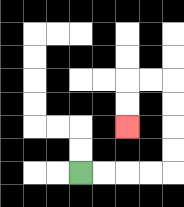{'start': '[3, 7]', 'end': '[5, 5]', 'path_directions': 'R,R,R,R,U,U,U,U,L,L,D,D', 'path_coordinates': '[[3, 7], [4, 7], [5, 7], [6, 7], [7, 7], [7, 6], [7, 5], [7, 4], [7, 3], [6, 3], [5, 3], [5, 4], [5, 5]]'}